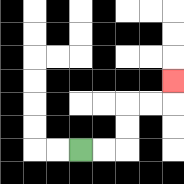{'start': '[3, 6]', 'end': '[7, 3]', 'path_directions': 'R,R,U,U,R,R,U', 'path_coordinates': '[[3, 6], [4, 6], [5, 6], [5, 5], [5, 4], [6, 4], [7, 4], [7, 3]]'}